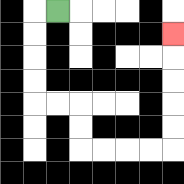{'start': '[2, 0]', 'end': '[7, 1]', 'path_directions': 'L,D,D,D,D,R,R,D,D,R,R,R,R,U,U,U,U,U', 'path_coordinates': '[[2, 0], [1, 0], [1, 1], [1, 2], [1, 3], [1, 4], [2, 4], [3, 4], [3, 5], [3, 6], [4, 6], [5, 6], [6, 6], [7, 6], [7, 5], [7, 4], [7, 3], [7, 2], [7, 1]]'}